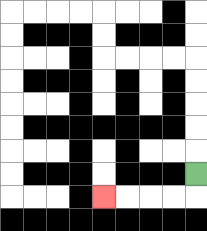{'start': '[8, 7]', 'end': '[4, 8]', 'path_directions': 'D,L,L,L,L', 'path_coordinates': '[[8, 7], [8, 8], [7, 8], [6, 8], [5, 8], [4, 8]]'}